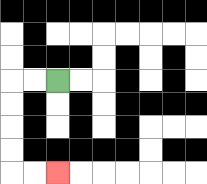{'start': '[2, 3]', 'end': '[2, 7]', 'path_directions': 'L,L,D,D,D,D,R,R', 'path_coordinates': '[[2, 3], [1, 3], [0, 3], [0, 4], [0, 5], [0, 6], [0, 7], [1, 7], [2, 7]]'}